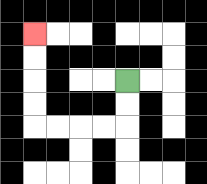{'start': '[5, 3]', 'end': '[1, 1]', 'path_directions': 'D,D,L,L,L,L,U,U,U,U', 'path_coordinates': '[[5, 3], [5, 4], [5, 5], [4, 5], [3, 5], [2, 5], [1, 5], [1, 4], [1, 3], [1, 2], [1, 1]]'}